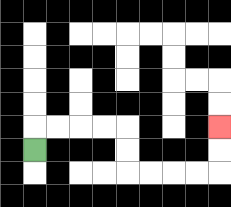{'start': '[1, 6]', 'end': '[9, 5]', 'path_directions': 'U,R,R,R,R,D,D,R,R,R,R,U,U', 'path_coordinates': '[[1, 6], [1, 5], [2, 5], [3, 5], [4, 5], [5, 5], [5, 6], [5, 7], [6, 7], [7, 7], [8, 7], [9, 7], [9, 6], [9, 5]]'}